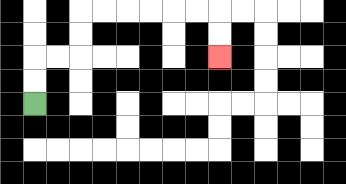{'start': '[1, 4]', 'end': '[9, 2]', 'path_directions': 'U,U,R,R,U,U,R,R,R,R,R,R,D,D', 'path_coordinates': '[[1, 4], [1, 3], [1, 2], [2, 2], [3, 2], [3, 1], [3, 0], [4, 0], [5, 0], [6, 0], [7, 0], [8, 0], [9, 0], [9, 1], [9, 2]]'}